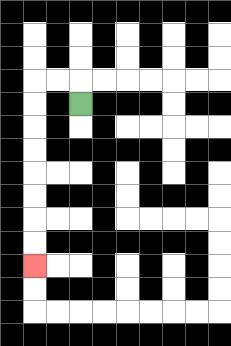{'start': '[3, 4]', 'end': '[1, 11]', 'path_directions': 'U,L,L,D,D,D,D,D,D,D,D', 'path_coordinates': '[[3, 4], [3, 3], [2, 3], [1, 3], [1, 4], [1, 5], [1, 6], [1, 7], [1, 8], [1, 9], [1, 10], [1, 11]]'}